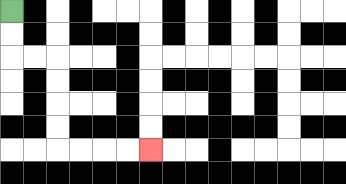{'start': '[0, 0]', 'end': '[6, 6]', 'path_directions': 'D,D,R,R,D,D,D,D,R,R,R,R', 'path_coordinates': '[[0, 0], [0, 1], [0, 2], [1, 2], [2, 2], [2, 3], [2, 4], [2, 5], [2, 6], [3, 6], [4, 6], [5, 6], [6, 6]]'}